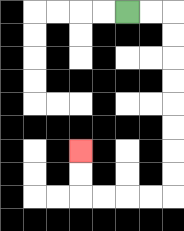{'start': '[5, 0]', 'end': '[3, 6]', 'path_directions': 'R,R,D,D,D,D,D,D,D,D,L,L,L,L,U,U', 'path_coordinates': '[[5, 0], [6, 0], [7, 0], [7, 1], [7, 2], [7, 3], [7, 4], [7, 5], [7, 6], [7, 7], [7, 8], [6, 8], [5, 8], [4, 8], [3, 8], [3, 7], [3, 6]]'}